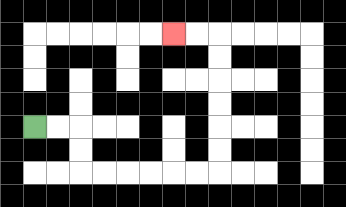{'start': '[1, 5]', 'end': '[7, 1]', 'path_directions': 'R,R,D,D,R,R,R,R,R,R,U,U,U,U,U,U,L,L', 'path_coordinates': '[[1, 5], [2, 5], [3, 5], [3, 6], [3, 7], [4, 7], [5, 7], [6, 7], [7, 7], [8, 7], [9, 7], [9, 6], [9, 5], [9, 4], [9, 3], [9, 2], [9, 1], [8, 1], [7, 1]]'}